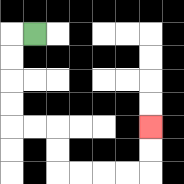{'start': '[1, 1]', 'end': '[6, 5]', 'path_directions': 'L,D,D,D,D,R,R,D,D,R,R,R,R,U,U', 'path_coordinates': '[[1, 1], [0, 1], [0, 2], [0, 3], [0, 4], [0, 5], [1, 5], [2, 5], [2, 6], [2, 7], [3, 7], [4, 7], [5, 7], [6, 7], [6, 6], [6, 5]]'}